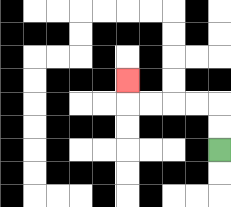{'start': '[9, 6]', 'end': '[5, 3]', 'path_directions': 'U,U,L,L,L,L,U', 'path_coordinates': '[[9, 6], [9, 5], [9, 4], [8, 4], [7, 4], [6, 4], [5, 4], [5, 3]]'}